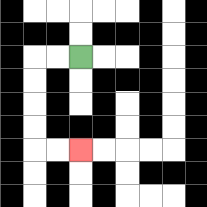{'start': '[3, 2]', 'end': '[3, 6]', 'path_directions': 'L,L,D,D,D,D,R,R', 'path_coordinates': '[[3, 2], [2, 2], [1, 2], [1, 3], [1, 4], [1, 5], [1, 6], [2, 6], [3, 6]]'}